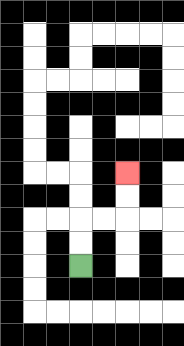{'start': '[3, 11]', 'end': '[5, 7]', 'path_directions': 'U,U,R,R,U,U', 'path_coordinates': '[[3, 11], [3, 10], [3, 9], [4, 9], [5, 9], [5, 8], [5, 7]]'}